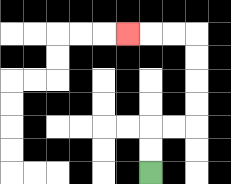{'start': '[6, 7]', 'end': '[5, 1]', 'path_directions': 'U,U,R,R,U,U,U,U,L,L,L', 'path_coordinates': '[[6, 7], [6, 6], [6, 5], [7, 5], [8, 5], [8, 4], [8, 3], [8, 2], [8, 1], [7, 1], [6, 1], [5, 1]]'}